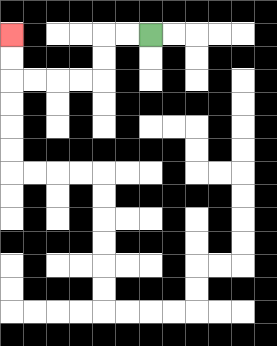{'start': '[6, 1]', 'end': '[0, 1]', 'path_directions': 'L,L,D,D,L,L,L,L,U,U', 'path_coordinates': '[[6, 1], [5, 1], [4, 1], [4, 2], [4, 3], [3, 3], [2, 3], [1, 3], [0, 3], [0, 2], [0, 1]]'}